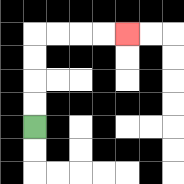{'start': '[1, 5]', 'end': '[5, 1]', 'path_directions': 'U,U,U,U,R,R,R,R', 'path_coordinates': '[[1, 5], [1, 4], [1, 3], [1, 2], [1, 1], [2, 1], [3, 1], [4, 1], [5, 1]]'}